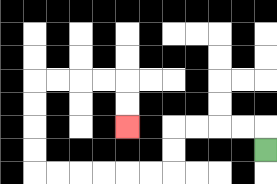{'start': '[11, 6]', 'end': '[5, 5]', 'path_directions': 'U,L,L,L,L,D,D,L,L,L,L,L,L,U,U,U,U,R,R,R,R,D,D', 'path_coordinates': '[[11, 6], [11, 5], [10, 5], [9, 5], [8, 5], [7, 5], [7, 6], [7, 7], [6, 7], [5, 7], [4, 7], [3, 7], [2, 7], [1, 7], [1, 6], [1, 5], [1, 4], [1, 3], [2, 3], [3, 3], [4, 3], [5, 3], [5, 4], [5, 5]]'}